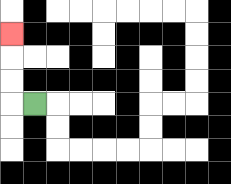{'start': '[1, 4]', 'end': '[0, 1]', 'path_directions': 'L,U,U,U', 'path_coordinates': '[[1, 4], [0, 4], [0, 3], [0, 2], [0, 1]]'}